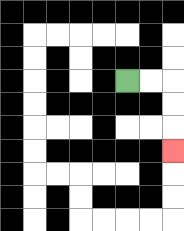{'start': '[5, 3]', 'end': '[7, 6]', 'path_directions': 'R,R,D,D,D', 'path_coordinates': '[[5, 3], [6, 3], [7, 3], [7, 4], [7, 5], [7, 6]]'}